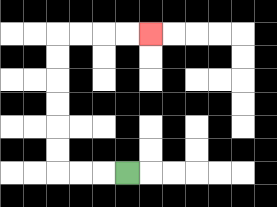{'start': '[5, 7]', 'end': '[6, 1]', 'path_directions': 'L,L,L,U,U,U,U,U,U,R,R,R,R', 'path_coordinates': '[[5, 7], [4, 7], [3, 7], [2, 7], [2, 6], [2, 5], [2, 4], [2, 3], [2, 2], [2, 1], [3, 1], [4, 1], [5, 1], [6, 1]]'}